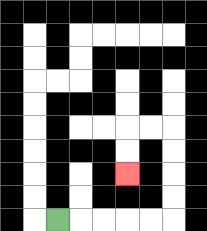{'start': '[2, 9]', 'end': '[5, 7]', 'path_directions': 'R,R,R,R,R,U,U,U,U,L,L,D,D', 'path_coordinates': '[[2, 9], [3, 9], [4, 9], [5, 9], [6, 9], [7, 9], [7, 8], [7, 7], [7, 6], [7, 5], [6, 5], [5, 5], [5, 6], [5, 7]]'}